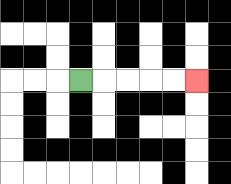{'start': '[3, 3]', 'end': '[8, 3]', 'path_directions': 'R,R,R,R,R', 'path_coordinates': '[[3, 3], [4, 3], [5, 3], [6, 3], [7, 3], [8, 3]]'}